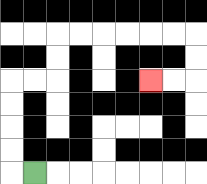{'start': '[1, 7]', 'end': '[6, 3]', 'path_directions': 'L,U,U,U,U,R,R,U,U,R,R,R,R,R,R,D,D,L,L', 'path_coordinates': '[[1, 7], [0, 7], [0, 6], [0, 5], [0, 4], [0, 3], [1, 3], [2, 3], [2, 2], [2, 1], [3, 1], [4, 1], [5, 1], [6, 1], [7, 1], [8, 1], [8, 2], [8, 3], [7, 3], [6, 3]]'}